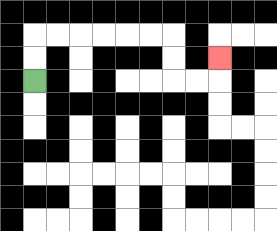{'start': '[1, 3]', 'end': '[9, 2]', 'path_directions': 'U,U,R,R,R,R,R,R,D,D,R,R,U', 'path_coordinates': '[[1, 3], [1, 2], [1, 1], [2, 1], [3, 1], [4, 1], [5, 1], [6, 1], [7, 1], [7, 2], [7, 3], [8, 3], [9, 3], [9, 2]]'}